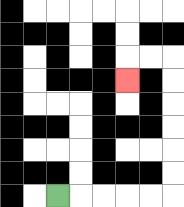{'start': '[2, 8]', 'end': '[5, 3]', 'path_directions': 'R,R,R,R,R,U,U,U,U,U,U,L,L,D', 'path_coordinates': '[[2, 8], [3, 8], [4, 8], [5, 8], [6, 8], [7, 8], [7, 7], [7, 6], [7, 5], [7, 4], [7, 3], [7, 2], [6, 2], [5, 2], [5, 3]]'}